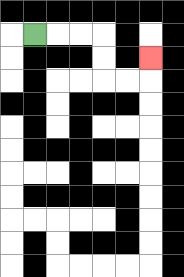{'start': '[1, 1]', 'end': '[6, 2]', 'path_directions': 'R,R,R,D,D,R,R,U', 'path_coordinates': '[[1, 1], [2, 1], [3, 1], [4, 1], [4, 2], [4, 3], [5, 3], [6, 3], [6, 2]]'}